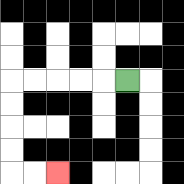{'start': '[5, 3]', 'end': '[2, 7]', 'path_directions': 'L,L,L,L,L,D,D,D,D,R,R', 'path_coordinates': '[[5, 3], [4, 3], [3, 3], [2, 3], [1, 3], [0, 3], [0, 4], [0, 5], [0, 6], [0, 7], [1, 7], [2, 7]]'}